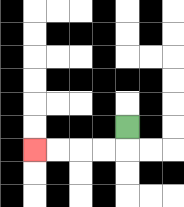{'start': '[5, 5]', 'end': '[1, 6]', 'path_directions': 'D,L,L,L,L', 'path_coordinates': '[[5, 5], [5, 6], [4, 6], [3, 6], [2, 6], [1, 6]]'}